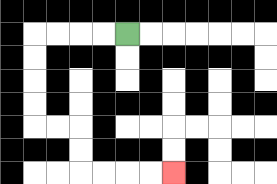{'start': '[5, 1]', 'end': '[7, 7]', 'path_directions': 'L,L,L,L,D,D,D,D,R,R,D,D,R,R,R,R', 'path_coordinates': '[[5, 1], [4, 1], [3, 1], [2, 1], [1, 1], [1, 2], [1, 3], [1, 4], [1, 5], [2, 5], [3, 5], [3, 6], [3, 7], [4, 7], [5, 7], [6, 7], [7, 7]]'}